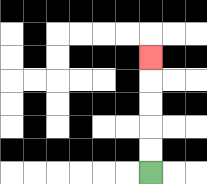{'start': '[6, 7]', 'end': '[6, 2]', 'path_directions': 'U,U,U,U,U', 'path_coordinates': '[[6, 7], [6, 6], [6, 5], [6, 4], [6, 3], [6, 2]]'}